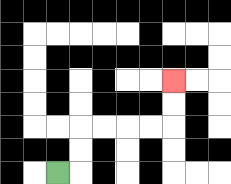{'start': '[2, 7]', 'end': '[7, 3]', 'path_directions': 'R,U,U,R,R,R,R,U,U', 'path_coordinates': '[[2, 7], [3, 7], [3, 6], [3, 5], [4, 5], [5, 5], [6, 5], [7, 5], [7, 4], [7, 3]]'}